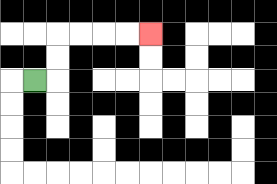{'start': '[1, 3]', 'end': '[6, 1]', 'path_directions': 'R,U,U,R,R,R,R', 'path_coordinates': '[[1, 3], [2, 3], [2, 2], [2, 1], [3, 1], [4, 1], [5, 1], [6, 1]]'}